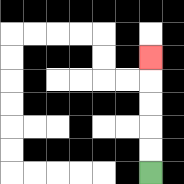{'start': '[6, 7]', 'end': '[6, 2]', 'path_directions': 'U,U,U,U,U', 'path_coordinates': '[[6, 7], [6, 6], [6, 5], [6, 4], [6, 3], [6, 2]]'}